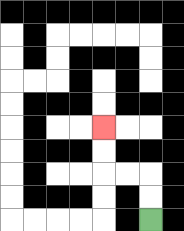{'start': '[6, 9]', 'end': '[4, 5]', 'path_directions': 'U,U,L,L,U,U', 'path_coordinates': '[[6, 9], [6, 8], [6, 7], [5, 7], [4, 7], [4, 6], [4, 5]]'}